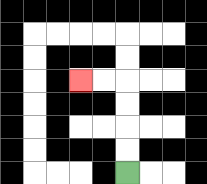{'start': '[5, 7]', 'end': '[3, 3]', 'path_directions': 'U,U,U,U,L,L', 'path_coordinates': '[[5, 7], [5, 6], [5, 5], [5, 4], [5, 3], [4, 3], [3, 3]]'}